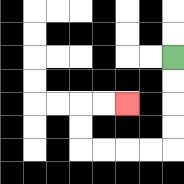{'start': '[7, 2]', 'end': '[5, 4]', 'path_directions': 'D,D,D,D,L,L,L,L,U,U,R,R', 'path_coordinates': '[[7, 2], [7, 3], [7, 4], [7, 5], [7, 6], [6, 6], [5, 6], [4, 6], [3, 6], [3, 5], [3, 4], [4, 4], [5, 4]]'}